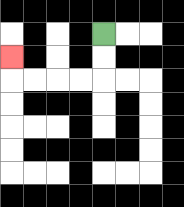{'start': '[4, 1]', 'end': '[0, 2]', 'path_directions': 'D,D,L,L,L,L,U', 'path_coordinates': '[[4, 1], [4, 2], [4, 3], [3, 3], [2, 3], [1, 3], [0, 3], [0, 2]]'}